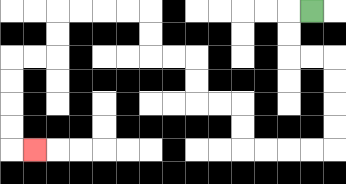{'start': '[13, 0]', 'end': '[1, 6]', 'path_directions': 'L,D,D,R,R,D,D,D,D,L,L,L,L,U,U,L,L,U,U,L,L,U,U,L,L,L,L,D,D,L,L,D,D,D,D,R', 'path_coordinates': '[[13, 0], [12, 0], [12, 1], [12, 2], [13, 2], [14, 2], [14, 3], [14, 4], [14, 5], [14, 6], [13, 6], [12, 6], [11, 6], [10, 6], [10, 5], [10, 4], [9, 4], [8, 4], [8, 3], [8, 2], [7, 2], [6, 2], [6, 1], [6, 0], [5, 0], [4, 0], [3, 0], [2, 0], [2, 1], [2, 2], [1, 2], [0, 2], [0, 3], [0, 4], [0, 5], [0, 6], [1, 6]]'}